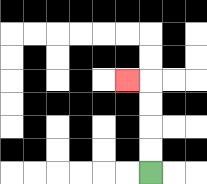{'start': '[6, 7]', 'end': '[5, 3]', 'path_directions': 'U,U,U,U,L', 'path_coordinates': '[[6, 7], [6, 6], [6, 5], [6, 4], [6, 3], [5, 3]]'}